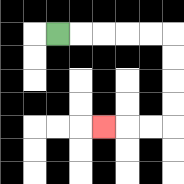{'start': '[2, 1]', 'end': '[4, 5]', 'path_directions': 'R,R,R,R,R,D,D,D,D,L,L,L', 'path_coordinates': '[[2, 1], [3, 1], [4, 1], [5, 1], [6, 1], [7, 1], [7, 2], [7, 3], [7, 4], [7, 5], [6, 5], [5, 5], [4, 5]]'}